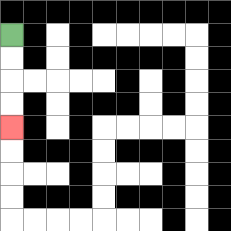{'start': '[0, 1]', 'end': '[0, 5]', 'path_directions': 'D,D,D,D', 'path_coordinates': '[[0, 1], [0, 2], [0, 3], [0, 4], [0, 5]]'}